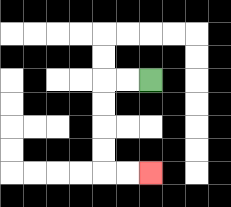{'start': '[6, 3]', 'end': '[6, 7]', 'path_directions': 'L,L,D,D,D,D,R,R', 'path_coordinates': '[[6, 3], [5, 3], [4, 3], [4, 4], [4, 5], [4, 6], [4, 7], [5, 7], [6, 7]]'}